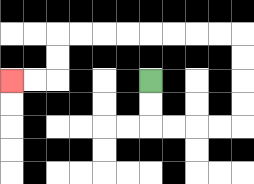{'start': '[6, 3]', 'end': '[0, 3]', 'path_directions': 'D,D,R,R,R,R,U,U,U,U,L,L,L,L,L,L,L,L,D,D,L,L', 'path_coordinates': '[[6, 3], [6, 4], [6, 5], [7, 5], [8, 5], [9, 5], [10, 5], [10, 4], [10, 3], [10, 2], [10, 1], [9, 1], [8, 1], [7, 1], [6, 1], [5, 1], [4, 1], [3, 1], [2, 1], [2, 2], [2, 3], [1, 3], [0, 3]]'}